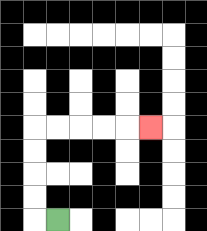{'start': '[2, 9]', 'end': '[6, 5]', 'path_directions': 'L,U,U,U,U,R,R,R,R,R', 'path_coordinates': '[[2, 9], [1, 9], [1, 8], [1, 7], [1, 6], [1, 5], [2, 5], [3, 5], [4, 5], [5, 5], [6, 5]]'}